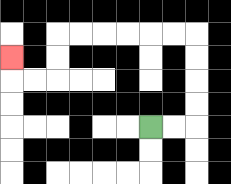{'start': '[6, 5]', 'end': '[0, 2]', 'path_directions': 'R,R,U,U,U,U,L,L,L,L,L,L,D,D,L,L,U', 'path_coordinates': '[[6, 5], [7, 5], [8, 5], [8, 4], [8, 3], [8, 2], [8, 1], [7, 1], [6, 1], [5, 1], [4, 1], [3, 1], [2, 1], [2, 2], [2, 3], [1, 3], [0, 3], [0, 2]]'}